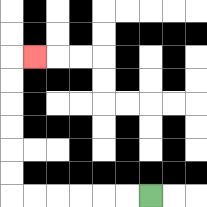{'start': '[6, 8]', 'end': '[1, 2]', 'path_directions': 'L,L,L,L,L,L,U,U,U,U,U,U,R', 'path_coordinates': '[[6, 8], [5, 8], [4, 8], [3, 8], [2, 8], [1, 8], [0, 8], [0, 7], [0, 6], [0, 5], [0, 4], [0, 3], [0, 2], [1, 2]]'}